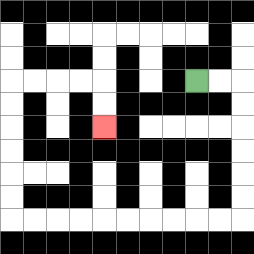{'start': '[8, 3]', 'end': '[4, 5]', 'path_directions': 'R,R,D,D,D,D,D,D,L,L,L,L,L,L,L,L,L,L,U,U,U,U,U,U,R,R,R,R,D,D', 'path_coordinates': '[[8, 3], [9, 3], [10, 3], [10, 4], [10, 5], [10, 6], [10, 7], [10, 8], [10, 9], [9, 9], [8, 9], [7, 9], [6, 9], [5, 9], [4, 9], [3, 9], [2, 9], [1, 9], [0, 9], [0, 8], [0, 7], [0, 6], [0, 5], [0, 4], [0, 3], [1, 3], [2, 3], [3, 3], [4, 3], [4, 4], [4, 5]]'}